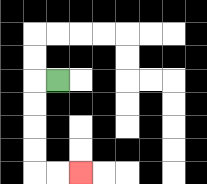{'start': '[2, 3]', 'end': '[3, 7]', 'path_directions': 'L,D,D,D,D,R,R', 'path_coordinates': '[[2, 3], [1, 3], [1, 4], [1, 5], [1, 6], [1, 7], [2, 7], [3, 7]]'}